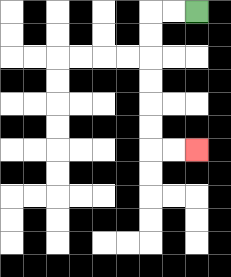{'start': '[8, 0]', 'end': '[8, 6]', 'path_directions': 'L,L,D,D,D,D,D,D,R,R', 'path_coordinates': '[[8, 0], [7, 0], [6, 0], [6, 1], [6, 2], [6, 3], [6, 4], [6, 5], [6, 6], [7, 6], [8, 6]]'}